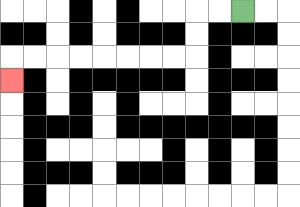{'start': '[10, 0]', 'end': '[0, 3]', 'path_directions': 'L,L,D,D,L,L,L,L,L,L,L,L,D', 'path_coordinates': '[[10, 0], [9, 0], [8, 0], [8, 1], [8, 2], [7, 2], [6, 2], [5, 2], [4, 2], [3, 2], [2, 2], [1, 2], [0, 2], [0, 3]]'}